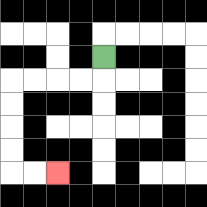{'start': '[4, 2]', 'end': '[2, 7]', 'path_directions': 'D,L,L,L,L,D,D,D,D,R,R', 'path_coordinates': '[[4, 2], [4, 3], [3, 3], [2, 3], [1, 3], [0, 3], [0, 4], [0, 5], [0, 6], [0, 7], [1, 7], [2, 7]]'}